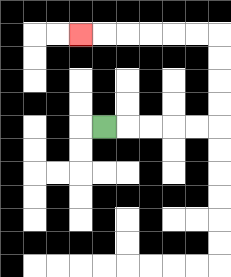{'start': '[4, 5]', 'end': '[3, 1]', 'path_directions': 'R,R,R,R,R,U,U,U,U,L,L,L,L,L,L', 'path_coordinates': '[[4, 5], [5, 5], [6, 5], [7, 5], [8, 5], [9, 5], [9, 4], [9, 3], [9, 2], [9, 1], [8, 1], [7, 1], [6, 1], [5, 1], [4, 1], [3, 1]]'}